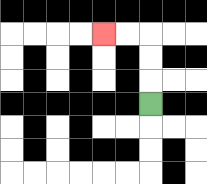{'start': '[6, 4]', 'end': '[4, 1]', 'path_directions': 'U,U,U,L,L', 'path_coordinates': '[[6, 4], [6, 3], [6, 2], [6, 1], [5, 1], [4, 1]]'}